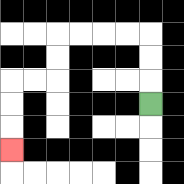{'start': '[6, 4]', 'end': '[0, 6]', 'path_directions': 'U,U,U,L,L,L,L,D,D,L,L,D,D,D', 'path_coordinates': '[[6, 4], [6, 3], [6, 2], [6, 1], [5, 1], [4, 1], [3, 1], [2, 1], [2, 2], [2, 3], [1, 3], [0, 3], [0, 4], [0, 5], [0, 6]]'}